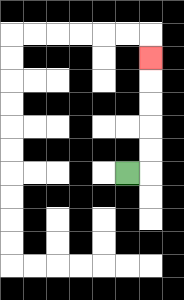{'start': '[5, 7]', 'end': '[6, 2]', 'path_directions': 'R,U,U,U,U,U', 'path_coordinates': '[[5, 7], [6, 7], [6, 6], [6, 5], [6, 4], [6, 3], [6, 2]]'}